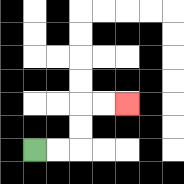{'start': '[1, 6]', 'end': '[5, 4]', 'path_directions': 'R,R,U,U,R,R', 'path_coordinates': '[[1, 6], [2, 6], [3, 6], [3, 5], [3, 4], [4, 4], [5, 4]]'}